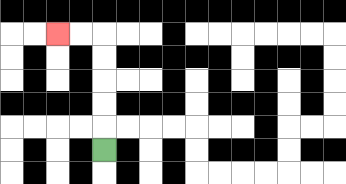{'start': '[4, 6]', 'end': '[2, 1]', 'path_directions': 'U,U,U,U,U,L,L', 'path_coordinates': '[[4, 6], [4, 5], [4, 4], [4, 3], [4, 2], [4, 1], [3, 1], [2, 1]]'}